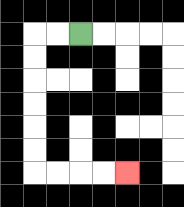{'start': '[3, 1]', 'end': '[5, 7]', 'path_directions': 'L,L,D,D,D,D,D,D,R,R,R,R', 'path_coordinates': '[[3, 1], [2, 1], [1, 1], [1, 2], [1, 3], [1, 4], [1, 5], [1, 6], [1, 7], [2, 7], [3, 7], [4, 7], [5, 7]]'}